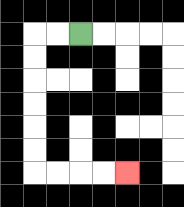{'start': '[3, 1]', 'end': '[5, 7]', 'path_directions': 'L,L,D,D,D,D,D,D,R,R,R,R', 'path_coordinates': '[[3, 1], [2, 1], [1, 1], [1, 2], [1, 3], [1, 4], [1, 5], [1, 6], [1, 7], [2, 7], [3, 7], [4, 7], [5, 7]]'}